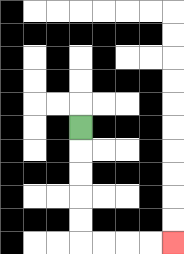{'start': '[3, 5]', 'end': '[7, 10]', 'path_directions': 'D,D,D,D,D,R,R,R,R', 'path_coordinates': '[[3, 5], [3, 6], [3, 7], [3, 8], [3, 9], [3, 10], [4, 10], [5, 10], [6, 10], [7, 10]]'}